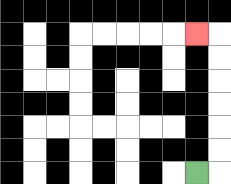{'start': '[8, 7]', 'end': '[8, 1]', 'path_directions': 'R,U,U,U,U,U,U,L', 'path_coordinates': '[[8, 7], [9, 7], [9, 6], [9, 5], [9, 4], [9, 3], [9, 2], [9, 1], [8, 1]]'}